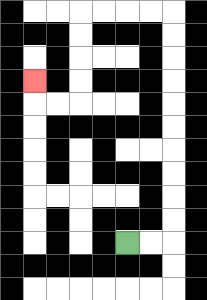{'start': '[5, 10]', 'end': '[1, 3]', 'path_directions': 'R,R,U,U,U,U,U,U,U,U,U,U,L,L,L,L,D,D,D,D,L,L,U', 'path_coordinates': '[[5, 10], [6, 10], [7, 10], [7, 9], [7, 8], [7, 7], [7, 6], [7, 5], [7, 4], [7, 3], [7, 2], [7, 1], [7, 0], [6, 0], [5, 0], [4, 0], [3, 0], [3, 1], [3, 2], [3, 3], [3, 4], [2, 4], [1, 4], [1, 3]]'}